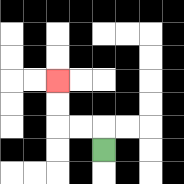{'start': '[4, 6]', 'end': '[2, 3]', 'path_directions': 'U,L,L,U,U', 'path_coordinates': '[[4, 6], [4, 5], [3, 5], [2, 5], [2, 4], [2, 3]]'}